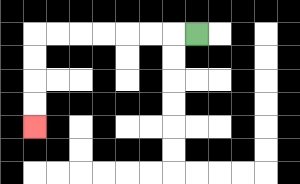{'start': '[8, 1]', 'end': '[1, 5]', 'path_directions': 'L,L,L,L,L,L,L,D,D,D,D', 'path_coordinates': '[[8, 1], [7, 1], [6, 1], [5, 1], [4, 1], [3, 1], [2, 1], [1, 1], [1, 2], [1, 3], [1, 4], [1, 5]]'}